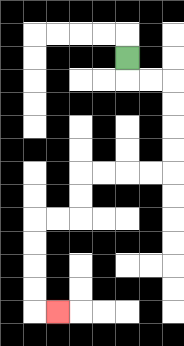{'start': '[5, 2]', 'end': '[2, 13]', 'path_directions': 'D,R,R,D,D,D,D,L,L,L,L,D,D,L,L,D,D,D,D,R', 'path_coordinates': '[[5, 2], [5, 3], [6, 3], [7, 3], [7, 4], [7, 5], [7, 6], [7, 7], [6, 7], [5, 7], [4, 7], [3, 7], [3, 8], [3, 9], [2, 9], [1, 9], [1, 10], [1, 11], [1, 12], [1, 13], [2, 13]]'}